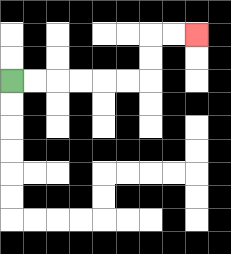{'start': '[0, 3]', 'end': '[8, 1]', 'path_directions': 'R,R,R,R,R,R,U,U,R,R', 'path_coordinates': '[[0, 3], [1, 3], [2, 3], [3, 3], [4, 3], [5, 3], [6, 3], [6, 2], [6, 1], [7, 1], [8, 1]]'}